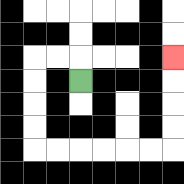{'start': '[3, 3]', 'end': '[7, 2]', 'path_directions': 'U,L,L,D,D,D,D,R,R,R,R,R,R,U,U,U,U', 'path_coordinates': '[[3, 3], [3, 2], [2, 2], [1, 2], [1, 3], [1, 4], [1, 5], [1, 6], [2, 6], [3, 6], [4, 6], [5, 6], [6, 6], [7, 6], [7, 5], [7, 4], [7, 3], [7, 2]]'}